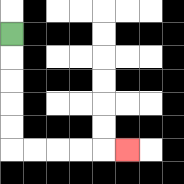{'start': '[0, 1]', 'end': '[5, 6]', 'path_directions': 'D,D,D,D,D,R,R,R,R,R', 'path_coordinates': '[[0, 1], [0, 2], [0, 3], [0, 4], [0, 5], [0, 6], [1, 6], [2, 6], [3, 6], [4, 6], [5, 6]]'}